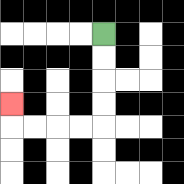{'start': '[4, 1]', 'end': '[0, 4]', 'path_directions': 'D,D,D,D,L,L,L,L,U', 'path_coordinates': '[[4, 1], [4, 2], [4, 3], [4, 4], [4, 5], [3, 5], [2, 5], [1, 5], [0, 5], [0, 4]]'}